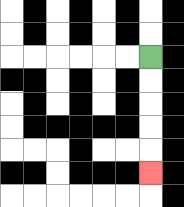{'start': '[6, 2]', 'end': '[6, 7]', 'path_directions': 'D,D,D,D,D', 'path_coordinates': '[[6, 2], [6, 3], [6, 4], [6, 5], [6, 6], [6, 7]]'}